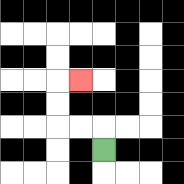{'start': '[4, 6]', 'end': '[3, 3]', 'path_directions': 'U,L,L,U,U,R', 'path_coordinates': '[[4, 6], [4, 5], [3, 5], [2, 5], [2, 4], [2, 3], [3, 3]]'}